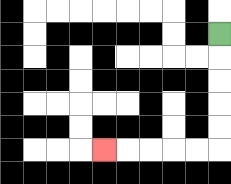{'start': '[9, 1]', 'end': '[4, 6]', 'path_directions': 'D,D,D,D,D,L,L,L,L,L', 'path_coordinates': '[[9, 1], [9, 2], [9, 3], [9, 4], [9, 5], [9, 6], [8, 6], [7, 6], [6, 6], [5, 6], [4, 6]]'}